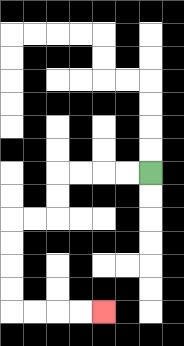{'start': '[6, 7]', 'end': '[4, 13]', 'path_directions': 'L,L,L,L,D,D,L,L,D,D,D,D,R,R,R,R', 'path_coordinates': '[[6, 7], [5, 7], [4, 7], [3, 7], [2, 7], [2, 8], [2, 9], [1, 9], [0, 9], [0, 10], [0, 11], [0, 12], [0, 13], [1, 13], [2, 13], [3, 13], [4, 13]]'}